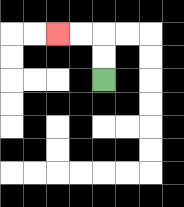{'start': '[4, 3]', 'end': '[2, 1]', 'path_directions': 'U,U,L,L', 'path_coordinates': '[[4, 3], [4, 2], [4, 1], [3, 1], [2, 1]]'}